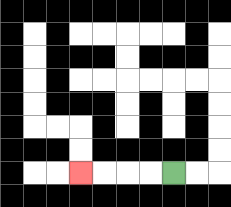{'start': '[7, 7]', 'end': '[3, 7]', 'path_directions': 'L,L,L,L', 'path_coordinates': '[[7, 7], [6, 7], [5, 7], [4, 7], [3, 7]]'}